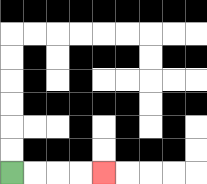{'start': '[0, 7]', 'end': '[4, 7]', 'path_directions': 'R,R,R,R', 'path_coordinates': '[[0, 7], [1, 7], [2, 7], [3, 7], [4, 7]]'}